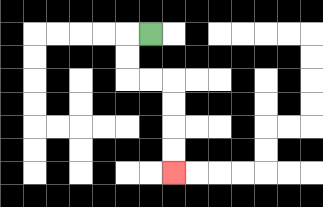{'start': '[6, 1]', 'end': '[7, 7]', 'path_directions': 'L,D,D,R,R,D,D,D,D', 'path_coordinates': '[[6, 1], [5, 1], [5, 2], [5, 3], [6, 3], [7, 3], [7, 4], [7, 5], [7, 6], [7, 7]]'}